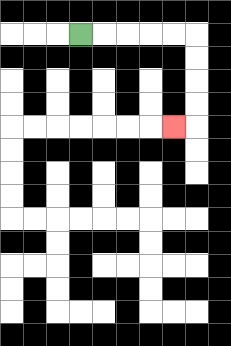{'start': '[3, 1]', 'end': '[7, 5]', 'path_directions': 'R,R,R,R,R,D,D,D,D,L', 'path_coordinates': '[[3, 1], [4, 1], [5, 1], [6, 1], [7, 1], [8, 1], [8, 2], [8, 3], [8, 4], [8, 5], [7, 5]]'}